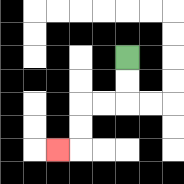{'start': '[5, 2]', 'end': '[2, 6]', 'path_directions': 'D,D,L,L,D,D,L', 'path_coordinates': '[[5, 2], [5, 3], [5, 4], [4, 4], [3, 4], [3, 5], [3, 6], [2, 6]]'}